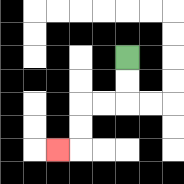{'start': '[5, 2]', 'end': '[2, 6]', 'path_directions': 'D,D,L,L,D,D,L', 'path_coordinates': '[[5, 2], [5, 3], [5, 4], [4, 4], [3, 4], [3, 5], [3, 6], [2, 6]]'}